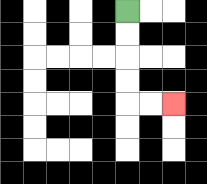{'start': '[5, 0]', 'end': '[7, 4]', 'path_directions': 'D,D,D,D,R,R', 'path_coordinates': '[[5, 0], [5, 1], [5, 2], [5, 3], [5, 4], [6, 4], [7, 4]]'}